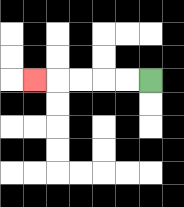{'start': '[6, 3]', 'end': '[1, 3]', 'path_directions': 'L,L,L,L,L', 'path_coordinates': '[[6, 3], [5, 3], [4, 3], [3, 3], [2, 3], [1, 3]]'}